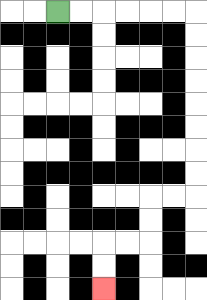{'start': '[2, 0]', 'end': '[4, 12]', 'path_directions': 'R,R,R,R,R,R,D,D,D,D,D,D,D,D,L,L,D,D,L,L,D,D', 'path_coordinates': '[[2, 0], [3, 0], [4, 0], [5, 0], [6, 0], [7, 0], [8, 0], [8, 1], [8, 2], [8, 3], [8, 4], [8, 5], [8, 6], [8, 7], [8, 8], [7, 8], [6, 8], [6, 9], [6, 10], [5, 10], [4, 10], [4, 11], [4, 12]]'}